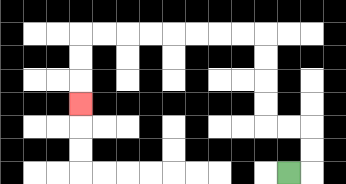{'start': '[12, 7]', 'end': '[3, 4]', 'path_directions': 'R,U,U,L,L,U,U,U,U,L,L,L,L,L,L,L,L,D,D,D', 'path_coordinates': '[[12, 7], [13, 7], [13, 6], [13, 5], [12, 5], [11, 5], [11, 4], [11, 3], [11, 2], [11, 1], [10, 1], [9, 1], [8, 1], [7, 1], [6, 1], [5, 1], [4, 1], [3, 1], [3, 2], [3, 3], [3, 4]]'}